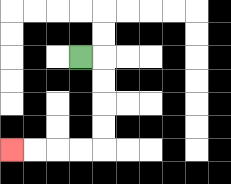{'start': '[3, 2]', 'end': '[0, 6]', 'path_directions': 'R,D,D,D,D,L,L,L,L', 'path_coordinates': '[[3, 2], [4, 2], [4, 3], [4, 4], [4, 5], [4, 6], [3, 6], [2, 6], [1, 6], [0, 6]]'}